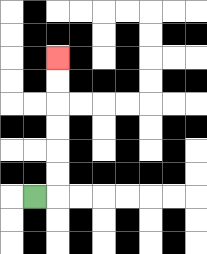{'start': '[1, 8]', 'end': '[2, 2]', 'path_directions': 'R,U,U,U,U,U,U', 'path_coordinates': '[[1, 8], [2, 8], [2, 7], [2, 6], [2, 5], [2, 4], [2, 3], [2, 2]]'}